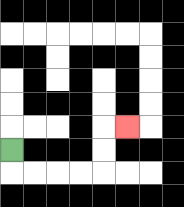{'start': '[0, 6]', 'end': '[5, 5]', 'path_directions': 'D,R,R,R,R,U,U,R', 'path_coordinates': '[[0, 6], [0, 7], [1, 7], [2, 7], [3, 7], [4, 7], [4, 6], [4, 5], [5, 5]]'}